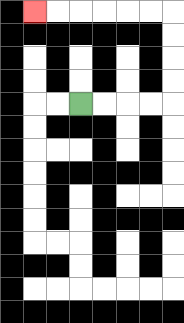{'start': '[3, 4]', 'end': '[1, 0]', 'path_directions': 'R,R,R,R,U,U,U,U,L,L,L,L,L,L', 'path_coordinates': '[[3, 4], [4, 4], [5, 4], [6, 4], [7, 4], [7, 3], [7, 2], [7, 1], [7, 0], [6, 0], [5, 0], [4, 0], [3, 0], [2, 0], [1, 0]]'}